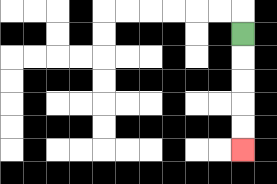{'start': '[10, 1]', 'end': '[10, 6]', 'path_directions': 'D,D,D,D,D', 'path_coordinates': '[[10, 1], [10, 2], [10, 3], [10, 4], [10, 5], [10, 6]]'}